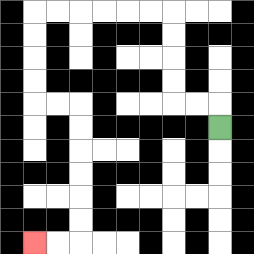{'start': '[9, 5]', 'end': '[1, 10]', 'path_directions': 'U,L,L,U,U,U,U,L,L,L,L,L,L,D,D,D,D,R,R,D,D,D,D,D,D,L,L', 'path_coordinates': '[[9, 5], [9, 4], [8, 4], [7, 4], [7, 3], [7, 2], [7, 1], [7, 0], [6, 0], [5, 0], [4, 0], [3, 0], [2, 0], [1, 0], [1, 1], [1, 2], [1, 3], [1, 4], [2, 4], [3, 4], [3, 5], [3, 6], [3, 7], [3, 8], [3, 9], [3, 10], [2, 10], [1, 10]]'}